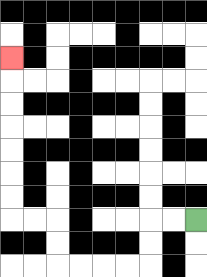{'start': '[8, 9]', 'end': '[0, 2]', 'path_directions': 'L,L,D,D,L,L,L,L,U,U,L,L,U,U,U,U,U,U,U', 'path_coordinates': '[[8, 9], [7, 9], [6, 9], [6, 10], [6, 11], [5, 11], [4, 11], [3, 11], [2, 11], [2, 10], [2, 9], [1, 9], [0, 9], [0, 8], [0, 7], [0, 6], [0, 5], [0, 4], [0, 3], [0, 2]]'}